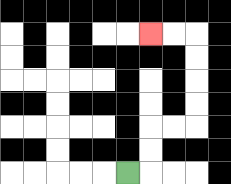{'start': '[5, 7]', 'end': '[6, 1]', 'path_directions': 'R,U,U,R,R,U,U,U,U,L,L', 'path_coordinates': '[[5, 7], [6, 7], [6, 6], [6, 5], [7, 5], [8, 5], [8, 4], [8, 3], [8, 2], [8, 1], [7, 1], [6, 1]]'}